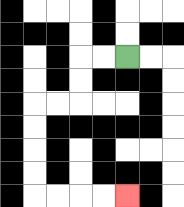{'start': '[5, 2]', 'end': '[5, 8]', 'path_directions': 'L,L,D,D,L,L,D,D,D,D,R,R,R,R', 'path_coordinates': '[[5, 2], [4, 2], [3, 2], [3, 3], [3, 4], [2, 4], [1, 4], [1, 5], [1, 6], [1, 7], [1, 8], [2, 8], [3, 8], [4, 8], [5, 8]]'}